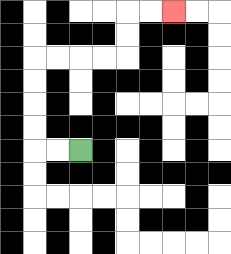{'start': '[3, 6]', 'end': '[7, 0]', 'path_directions': 'L,L,U,U,U,U,R,R,R,R,U,U,R,R', 'path_coordinates': '[[3, 6], [2, 6], [1, 6], [1, 5], [1, 4], [1, 3], [1, 2], [2, 2], [3, 2], [4, 2], [5, 2], [5, 1], [5, 0], [6, 0], [7, 0]]'}